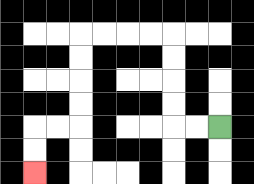{'start': '[9, 5]', 'end': '[1, 7]', 'path_directions': 'L,L,U,U,U,U,L,L,L,L,D,D,D,D,L,L,D,D', 'path_coordinates': '[[9, 5], [8, 5], [7, 5], [7, 4], [7, 3], [7, 2], [7, 1], [6, 1], [5, 1], [4, 1], [3, 1], [3, 2], [3, 3], [3, 4], [3, 5], [2, 5], [1, 5], [1, 6], [1, 7]]'}